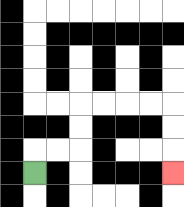{'start': '[1, 7]', 'end': '[7, 7]', 'path_directions': 'U,R,R,U,U,R,R,R,R,D,D,D', 'path_coordinates': '[[1, 7], [1, 6], [2, 6], [3, 6], [3, 5], [3, 4], [4, 4], [5, 4], [6, 4], [7, 4], [7, 5], [7, 6], [7, 7]]'}